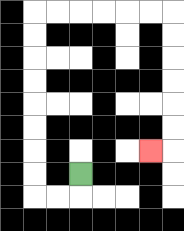{'start': '[3, 7]', 'end': '[6, 6]', 'path_directions': 'D,L,L,U,U,U,U,U,U,U,U,R,R,R,R,R,R,D,D,D,D,D,D,L', 'path_coordinates': '[[3, 7], [3, 8], [2, 8], [1, 8], [1, 7], [1, 6], [1, 5], [1, 4], [1, 3], [1, 2], [1, 1], [1, 0], [2, 0], [3, 0], [4, 0], [5, 0], [6, 0], [7, 0], [7, 1], [7, 2], [7, 3], [7, 4], [7, 5], [7, 6], [6, 6]]'}